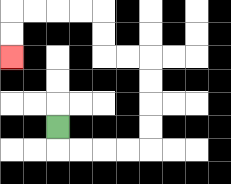{'start': '[2, 5]', 'end': '[0, 2]', 'path_directions': 'D,R,R,R,R,U,U,U,U,L,L,U,U,L,L,L,L,D,D', 'path_coordinates': '[[2, 5], [2, 6], [3, 6], [4, 6], [5, 6], [6, 6], [6, 5], [6, 4], [6, 3], [6, 2], [5, 2], [4, 2], [4, 1], [4, 0], [3, 0], [2, 0], [1, 0], [0, 0], [0, 1], [0, 2]]'}